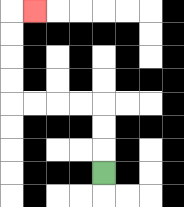{'start': '[4, 7]', 'end': '[1, 0]', 'path_directions': 'U,U,U,L,L,L,L,U,U,U,U,R', 'path_coordinates': '[[4, 7], [4, 6], [4, 5], [4, 4], [3, 4], [2, 4], [1, 4], [0, 4], [0, 3], [0, 2], [0, 1], [0, 0], [1, 0]]'}